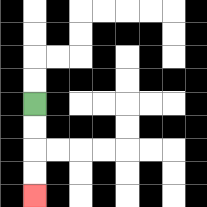{'start': '[1, 4]', 'end': '[1, 8]', 'path_directions': 'D,D,D,D', 'path_coordinates': '[[1, 4], [1, 5], [1, 6], [1, 7], [1, 8]]'}